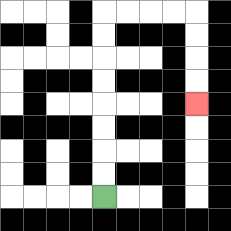{'start': '[4, 8]', 'end': '[8, 4]', 'path_directions': 'U,U,U,U,U,U,U,U,R,R,R,R,D,D,D,D', 'path_coordinates': '[[4, 8], [4, 7], [4, 6], [4, 5], [4, 4], [4, 3], [4, 2], [4, 1], [4, 0], [5, 0], [6, 0], [7, 0], [8, 0], [8, 1], [8, 2], [8, 3], [8, 4]]'}